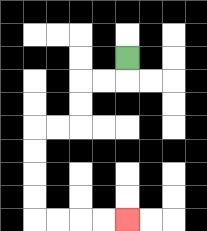{'start': '[5, 2]', 'end': '[5, 9]', 'path_directions': 'D,L,L,D,D,L,L,D,D,D,D,R,R,R,R', 'path_coordinates': '[[5, 2], [5, 3], [4, 3], [3, 3], [3, 4], [3, 5], [2, 5], [1, 5], [1, 6], [1, 7], [1, 8], [1, 9], [2, 9], [3, 9], [4, 9], [5, 9]]'}